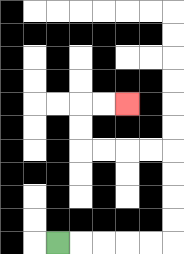{'start': '[2, 10]', 'end': '[5, 4]', 'path_directions': 'R,R,R,R,R,U,U,U,U,L,L,L,L,U,U,R,R', 'path_coordinates': '[[2, 10], [3, 10], [4, 10], [5, 10], [6, 10], [7, 10], [7, 9], [7, 8], [7, 7], [7, 6], [6, 6], [5, 6], [4, 6], [3, 6], [3, 5], [3, 4], [4, 4], [5, 4]]'}